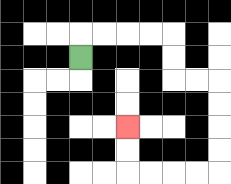{'start': '[3, 2]', 'end': '[5, 5]', 'path_directions': 'U,R,R,R,R,D,D,R,R,D,D,D,D,L,L,L,L,U,U', 'path_coordinates': '[[3, 2], [3, 1], [4, 1], [5, 1], [6, 1], [7, 1], [7, 2], [7, 3], [8, 3], [9, 3], [9, 4], [9, 5], [9, 6], [9, 7], [8, 7], [7, 7], [6, 7], [5, 7], [5, 6], [5, 5]]'}